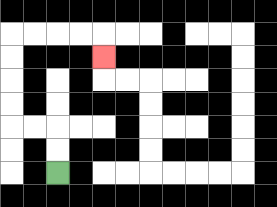{'start': '[2, 7]', 'end': '[4, 2]', 'path_directions': 'U,U,L,L,U,U,U,U,R,R,R,R,D', 'path_coordinates': '[[2, 7], [2, 6], [2, 5], [1, 5], [0, 5], [0, 4], [0, 3], [0, 2], [0, 1], [1, 1], [2, 1], [3, 1], [4, 1], [4, 2]]'}